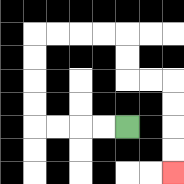{'start': '[5, 5]', 'end': '[7, 7]', 'path_directions': 'L,L,L,L,U,U,U,U,R,R,R,R,D,D,R,R,D,D,D,D', 'path_coordinates': '[[5, 5], [4, 5], [3, 5], [2, 5], [1, 5], [1, 4], [1, 3], [1, 2], [1, 1], [2, 1], [3, 1], [4, 1], [5, 1], [5, 2], [5, 3], [6, 3], [7, 3], [7, 4], [7, 5], [7, 6], [7, 7]]'}